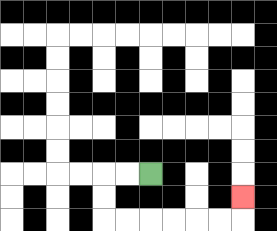{'start': '[6, 7]', 'end': '[10, 8]', 'path_directions': 'L,L,D,D,R,R,R,R,R,R,U', 'path_coordinates': '[[6, 7], [5, 7], [4, 7], [4, 8], [4, 9], [5, 9], [6, 9], [7, 9], [8, 9], [9, 9], [10, 9], [10, 8]]'}